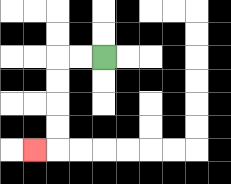{'start': '[4, 2]', 'end': '[1, 6]', 'path_directions': 'L,L,D,D,D,D,L', 'path_coordinates': '[[4, 2], [3, 2], [2, 2], [2, 3], [2, 4], [2, 5], [2, 6], [1, 6]]'}